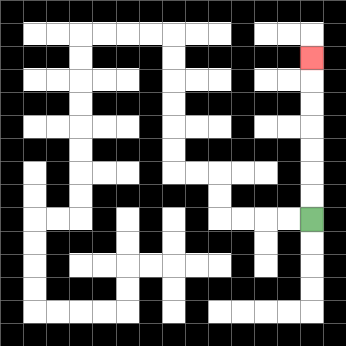{'start': '[13, 9]', 'end': '[13, 2]', 'path_directions': 'U,U,U,U,U,U,U', 'path_coordinates': '[[13, 9], [13, 8], [13, 7], [13, 6], [13, 5], [13, 4], [13, 3], [13, 2]]'}